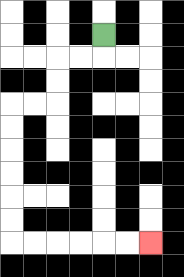{'start': '[4, 1]', 'end': '[6, 10]', 'path_directions': 'D,L,L,D,D,L,L,D,D,D,D,D,D,R,R,R,R,R,R', 'path_coordinates': '[[4, 1], [4, 2], [3, 2], [2, 2], [2, 3], [2, 4], [1, 4], [0, 4], [0, 5], [0, 6], [0, 7], [0, 8], [0, 9], [0, 10], [1, 10], [2, 10], [3, 10], [4, 10], [5, 10], [6, 10]]'}